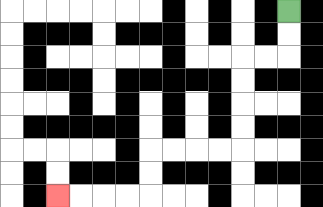{'start': '[12, 0]', 'end': '[2, 8]', 'path_directions': 'D,D,L,L,D,D,D,D,L,L,L,L,D,D,L,L,L,L', 'path_coordinates': '[[12, 0], [12, 1], [12, 2], [11, 2], [10, 2], [10, 3], [10, 4], [10, 5], [10, 6], [9, 6], [8, 6], [7, 6], [6, 6], [6, 7], [6, 8], [5, 8], [4, 8], [3, 8], [2, 8]]'}